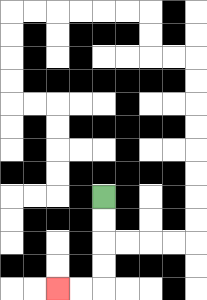{'start': '[4, 8]', 'end': '[2, 12]', 'path_directions': 'D,D,D,D,L,L', 'path_coordinates': '[[4, 8], [4, 9], [4, 10], [4, 11], [4, 12], [3, 12], [2, 12]]'}